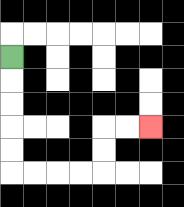{'start': '[0, 2]', 'end': '[6, 5]', 'path_directions': 'D,D,D,D,D,R,R,R,R,U,U,R,R', 'path_coordinates': '[[0, 2], [0, 3], [0, 4], [0, 5], [0, 6], [0, 7], [1, 7], [2, 7], [3, 7], [4, 7], [4, 6], [4, 5], [5, 5], [6, 5]]'}